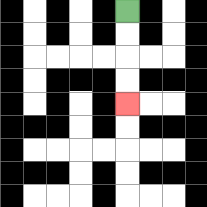{'start': '[5, 0]', 'end': '[5, 4]', 'path_directions': 'D,D,D,D', 'path_coordinates': '[[5, 0], [5, 1], [5, 2], [5, 3], [5, 4]]'}